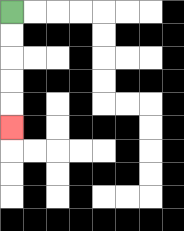{'start': '[0, 0]', 'end': '[0, 5]', 'path_directions': 'D,D,D,D,D', 'path_coordinates': '[[0, 0], [0, 1], [0, 2], [0, 3], [0, 4], [0, 5]]'}